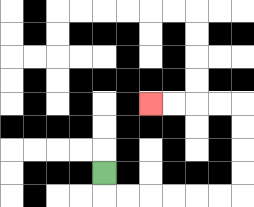{'start': '[4, 7]', 'end': '[6, 4]', 'path_directions': 'D,R,R,R,R,R,R,U,U,U,U,L,L,L,L', 'path_coordinates': '[[4, 7], [4, 8], [5, 8], [6, 8], [7, 8], [8, 8], [9, 8], [10, 8], [10, 7], [10, 6], [10, 5], [10, 4], [9, 4], [8, 4], [7, 4], [6, 4]]'}